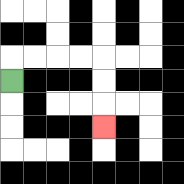{'start': '[0, 3]', 'end': '[4, 5]', 'path_directions': 'U,R,R,R,R,D,D,D', 'path_coordinates': '[[0, 3], [0, 2], [1, 2], [2, 2], [3, 2], [4, 2], [4, 3], [4, 4], [4, 5]]'}